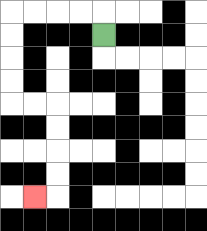{'start': '[4, 1]', 'end': '[1, 8]', 'path_directions': 'U,L,L,L,L,D,D,D,D,R,R,D,D,D,D,L', 'path_coordinates': '[[4, 1], [4, 0], [3, 0], [2, 0], [1, 0], [0, 0], [0, 1], [0, 2], [0, 3], [0, 4], [1, 4], [2, 4], [2, 5], [2, 6], [2, 7], [2, 8], [1, 8]]'}